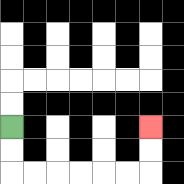{'start': '[0, 5]', 'end': '[6, 5]', 'path_directions': 'D,D,R,R,R,R,R,R,U,U', 'path_coordinates': '[[0, 5], [0, 6], [0, 7], [1, 7], [2, 7], [3, 7], [4, 7], [5, 7], [6, 7], [6, 6], [6, 5]]'}